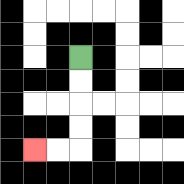{'start': '[3, 2]', 'end': '[1, 6]', 'path_directions': 'D,D,D,D,L,L', 'path_coordinates': '[[3, 2], [3, 3], [3, 4], [3, 5], [3, 6], [2, 6], [1, 6]]'}